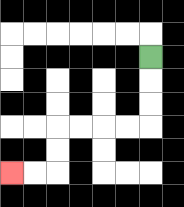{'start': '[6, 2]', 'end': '[0, 7]', 'path_directions': 'D,D,D,L,L,L,L,D,D,L,L', 'path_coordinates': '[[6, 2], [6, 3], [6, 4], [6, 5], [5, 5], [4, 5], [3, 5], [2, 5], [2, 6], [2, 7], [1, 7], [0, 7]]'}